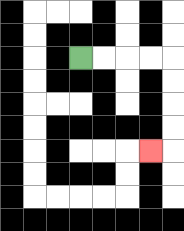{'start': '[3, 2]', 'end': '[6, 6]', 'path_directions': 'R,R,R,R,D,D,D,D,L', 'path_coordinates': '[[3, 2], [4, 2], [5, 2], [6, 2], [7, 2], [7, 3], [7, 4], [7, 5], [7, 6], [6, 6]]'}